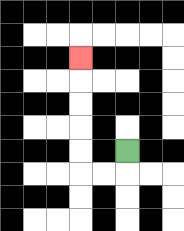{'start': '[5, 6]', 'end': '[3, 2]', 'path_directions': 'D,L,L,U,U,U,U,U', 'path_coordinates': '[[5, 6], [5, 7], [4, 7], [3, 7], [3, 6], [3, 5], [3, 4], [3, 3], [3, 2]]'}